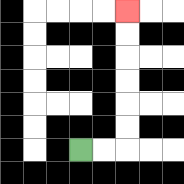{'start': '[3, 6]', 'end': '[5, 0]', 'path_directions': 'R,R,U,U,U,U,U,U', 'path_coordinates': '[[3, 6], [4, 6], [5, 6], [5, 5], [5, 4], [5, 3], [5, 2], [5, 1], [5, 0]]'}